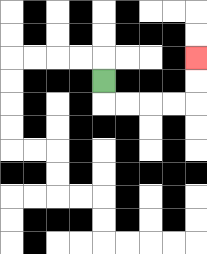{'start': '[4, 3]', 'end': '[8, 2]', 'path_directions': 'D,R,R,R,R,U,U', 'path_coordinates': '[[4, 3], [4, 4], [5, 4], [6, 4], [7, 4], [8, 4], [8, 3], [8, 2]]'}